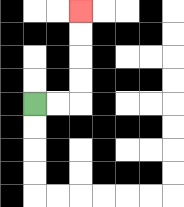{'start': '[1, 4]', 'end': '[3, 0]', 'path_directions': 'R,R,U,U,U,U', 'path_coordinates': '[[1, 4], [2, 4], [3, 4], [3, 3], [3, 2], [3, 1], [3, 0]]'}